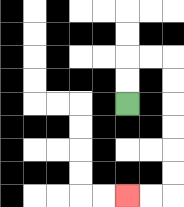{'start': '[5, 4]', 'end': '[5, 8]', 'path_directions': 'U,U,R,R,D,D,D,D,D,D,L,L', 'path_coordinates': '[[5, 4], [5, 3], [5, 2], [6, 2], [7, 2], [7, 3], [7, 4], [7, 5], [7, 6], [7, 7], [7, 8], [6, 8], [5, 8]]'}